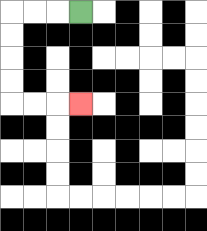{'start': '[3, 0]', 'end': '[3, 4]', 'path_directions': 'L,L,L,D,D,D,D,R,R,R', 'path_coordinates': '[[3, 0], [2, 0], [1, 0], [0, 0], [0, 1], [0, 2], [0, 3], [0, 4], [1, 4], [2, 4], [3, 4]]'}